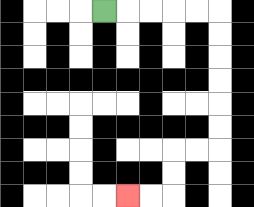{'start': '[4, 0]', 'end': '[5, 8]', 'path_directions': 'R,R,R,R,R,D,D,D,D,D,D,L,L,D,D,L,L', 'path_coordinates': '[[4, 0], [5, 0], [6, 0], [7, 0], [8, 0], [9, 0], [9, 1], [9, 2], [9, 3], [9, 4], [9, 5], [9, 6], [8, 6], [7, 6], [7, 7], [7, 8], [6, 8], [5, 8]]'}